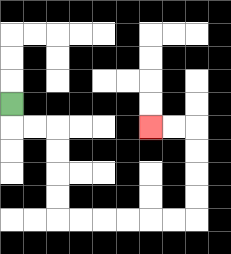{'start': '[0, 4]', 'end': '[6, 5]', 'path_directions': 'D,R,R,D,D,D,D,R,R,R,R,R,R,U,U,U,U,L,L', 'path_coordinates': '[[0, 4], [0, 5], [1, 5], [2, 5], [2, 6], [2, 7], [2, 8], [2, 9], [3, 9], [4, 9], [5, 9], [6, 9], [7, 9], [8, 9], [8, 8], [8, 7], [8, 6], [8, 5], [7, 5], [6, 5]]'}